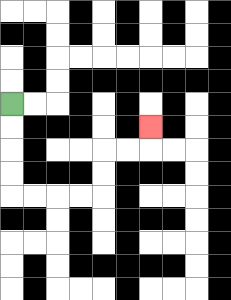{'start': '[0, 4]', 'end': '[6, 5]', 'path_directions': 'D,D,D,D,R,R,R,R,U,U,R,R,U', 'path_coordinates': '[[0, 4], [0, 5], [0, 6], [0, 7], [0, 8], [1, 8], [2, 8], [3, 8], [4, 8], [4, 7], [4, 6], [5, 6], [6, 6], [6, 5]]'}